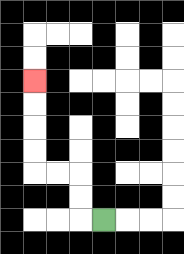{'start': '[4, 9]', 'end': '[1, 3]', 'path_directions': 'L,U,U,L,L,U,U,U,U', 'path_coordinates': '[[4, 9], [3, 9], [3, 8], [3, 7], [2, 7], [1, 7], [1, 6], [1, 5], [1, 4], [1, 3]]'}